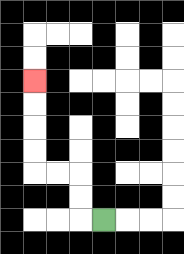{'start': '[4, 9]', 'end': '[1, 3]', 'path_directions': 'L,U,U,L,L,U,U,U,U', 'path_coordinates': '[[4, 9], [3, 9], [3, 8], [3, 7], [2, 7], [1, 7], [1, 6], [1, 5], [1, 4], [1, 3]]'}